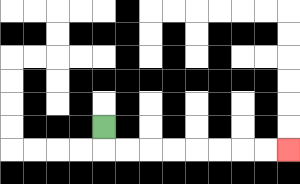{'start': '[4, 5]', 'end': '[12, 6]', 'path_directions': 'D,R,R,R,R,R,R,R,R', 'path_coordinates': '[[4, 5], [4, 6], [5, 6], [6, 6], [7, 6], [8, 6], [9, 6], [10, 6], [11, 6], [12, 6]]'}